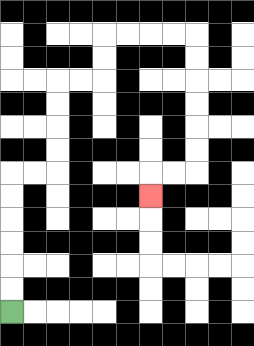{'start': '[0, 13]', 'end': '[6, 8]', 'path_directions': 'U,U,U,U,U,U,R,R,U,U,U,U,R,R,U,U,R,R,R,R,D,D,D,D,D,D,L,L,D', 'path_coordinates': '[[0, 13], [0, 12], [0, 11], [0, 10], [0, 9], [0, 8], [0, 7], [1, 7], [2, 7], [2, 6], [2, 5], [2, 4], [2, 3], [3, 3], [4, 3], [4, 2], [4, 1], [5, 1], [6, 1], [7, 1], [8, 1], [8, 2], [8, 3], [8, 4], [8, 5], [8, 6], [8, 7], [7, 7], [6, 7], [6, 8]]'}